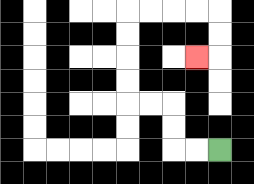{'start': '[9, 6]', 'end': '[8, 2]', 'path_directions': 'L,L,U,U,L,L,U,U,U,U,R,R,R,R,D,D,L', 'path_coordinates': '[[9, 6], [8, 6], [7, 6], [7, 5], [7, 4], [6, 4], [5, 4], [5, 3], [5, 2], [5, 1], [5, 0], [6, 0], [7, 0], [8, 0], [9, 0], [9, 1], [9, 2], [8, 2]]'}